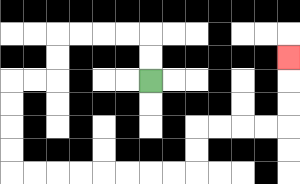{'start': '[6, 3]', 'end': '[12, 2]', 'path_directions': 'U,U,L,L,L,L,D,D,L,L,D,D,D,D,R,R,R,R,R,R,R,R,U,U,R,R,R,R,U,U,U', 'path_coordinates': '[[6, 3], [6, 2], [6, 1], [5, 1], [4, 1], [3, 1], [2, 1], [2, 2], [2, 3], [1, 3], [0, 3], [0, 4], [0, 5], [0, 6], [0, 7], [1, 7], [2, 7], [3, 7], [4, 7], [5, 7], [6, 7], [7, 7], [8, 7], [8, 6], [8, 5], [9, 5], [10, 5], [11, 5], [12, 5], [12, 4], [12, 3], [12, 2]]'}